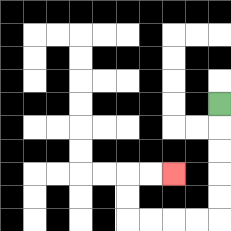{'start': '[9, 4]', 'end': '[7, 7]', 'path_directions': 'D,D,D,D,D,L,L,L,L,U,U,R,R', 'path_coordinates': '[[9, 4], [9, 5], [9, 6], [9, 7], [9, 8], [9, 9], [8, 9], [7, 9], [6, 9], [5, 9], [5, 8], [5, 7], [6, 7], [7, 7]]'}